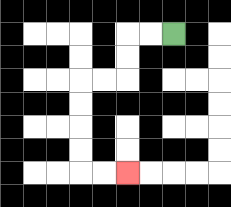{'start': '[7, 1]', 'end': '[5, 7]', 'path_directions': 'L,L,D,D,L,L,D,D,D,D,R,R', 'path_coordinates': '[[7, 1], [6, 1], [5, 1], [5, 2], [5, 3], [4, 3], [3, 3], [3, 4], [3, 5], [3, 6], [3, 7], [4, 7], [5, 7]]'}